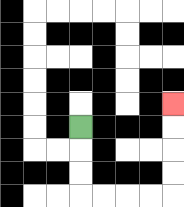{'start': '[3, 5]', 'end': '[7, 4]', 'path_directions': 'D,D,D,R,R,R,R,U,U,U,U', 'path_coordinates': '[[3, 5], [3, 6], [3, 7], [3, 8], [4, 8], [5, 8], [6, 8], [7, 8], [7, 7], [7, 6], [7, 5], [7, 4]]'}